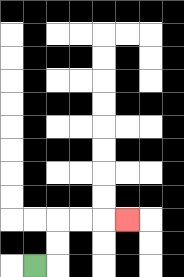{'start': '[1, 11]', 'end': '[5, 9]', 'path_directions': 'R,U,U,R,R,R', 'path_coordinates': '[[1, 11], [2, 11], [2, 10], [2, 9], [3, 9], [4, 9], [5, 9]]'}